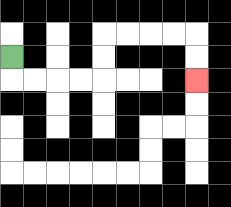{'start': '[0, 2]', 'end': '[8, 3]', 'path_directions': 'D,R,R,R,R,U,U,R,R,R,R,D,D', 'path_coordinates': '[[0, 2], [0, 3], [1, 3], [2, 3], [3, 3], [4, 3], [4, 2], [4, 1], [5, 1], [6, 1], [7, 1], [8, 1], [8, 2], [8, 3]]'}